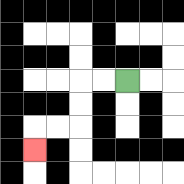{'start': '[5, 3]', 'end': '[1, 6]', 'path_directions': 'L,L,D,D,L,L,D', 'path_coordinates': '[[5, 3], [4, 3], [3, 3], [3, 4], [3, 5], [2, 5], [1, 5], [1, 6]]'}